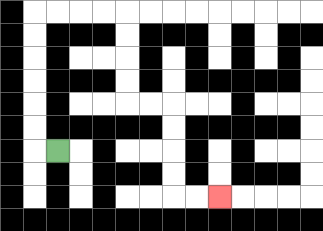{'start': '[2, 6]', 'end': '[9, 8]', 'path_directions': 'L,U,U,U,U,U,U,R,R,R,R,D,D,D,D,R,R,D,D,D,D,R,R', 'path_coordinates': '[[2, 6], [1, 6], [1, 5], [1, 4], [1, 3], [1, 2], [1, 1], [1, 0], [2, 0], [3, 0], [4, 0], [5, 0], [5, 1], [5, 2], [5, 3], [5, 4], [6, 4], [7, 4], [7, 5], [7, 6], [7, 7], [7, 8], [8, 8], [9, 8]]'}